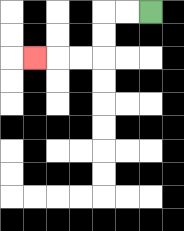{'start': '[6, 0]', 'end': '[1, 2]', 'path_directions': 'L,L,D,D,L,L,L', 'path_coordinates': '[[6, 0], [5, 0], [4, 0], [4, 1], [4, 2], [3, 2], [2, 2], [1, 2]]'}